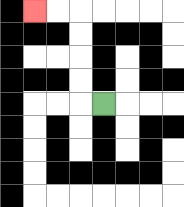{'start': '[4, 4]', 'end': '[1, 0]', 'path_directions': 'L,U,U,U,U,L,L', 'path_coordinates': '[[4, 4], [3, 4], [3, 3], [3, 2], [3, 1], [3, 0], [2, 0], [1, 0]]'}